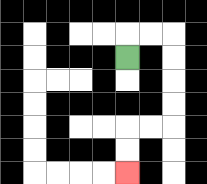{'start': '[5, 2]', 'end': '[5, 7]', 'path_directions': 'U,R,R,D,D,D,D,L,L,D,D', 'path_coordinates': '[[5, 2], [5, 1], [6, 1], [7, 1], [7, 2], [7, 3], [7, 4], [7, 5], [6, 5], [5, 5], [5, 6], [5, 7]]'}